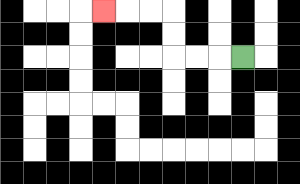{'start': '[10, 2]', 'end': '[4, 0]', 'path_directions': 'L,L,L,U,U,L,L,L', 'path_coordinates': '[[10, 2], [9, 2], [8, 2], [7, 2], [7, 1], [7, 0], [6, 0], [5, 0], [4, 0]]'}